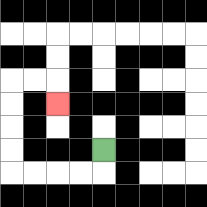{'start': '[4, 6]', 'end': '[2, 4]', 'path_directions': 'D,L,L,L,L,U,U,U,U,R,R,D', 'path_coordinates': '[[4, 6], [4, 7], [3, 7], [2, 7], [1, 7], [0, 7], [0, 6], [0, 5], [0, 4], [0, 3], [1, 3], [2, 3], [2, 4]]'}